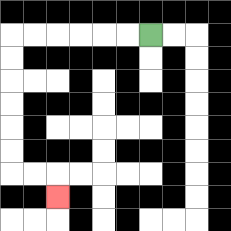{'start': '[6, 1]', 'end': '[2, 8]', 'path_directions': 'L,L,L,L,L,L,D,D,D,D,D,D,R,R,D', 'path_coordinates': '[[6, 1], [5, 1], [4, 1], [3, 1], [2, 1], [1, 1], [0, 1], [0, 2], [0, 3], [0, 4], [0, 5], [0, 6], [0, 7], [1, 7], [2, 7], [2, 8]]'}